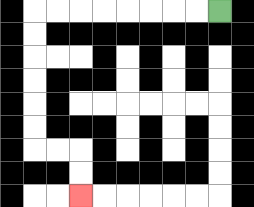{'start': '[9, 0]', 'end': '[3, 8]', 'path_directions': 'L,L,L,L,L,L,L,L,D,D,D,D,D,D,R,R,D,D', 'path_coordinates': '[[9, 0], [8, 0], [7, 0], [6, 0], [5, 0], [4, 0], [3, 0], [2, 0], [1, 0], [1, 1], [1, 2], [1, 3], [1, 4], [1, 5], [1, 6], [2, 6], [3, 6], [3, 7], [3, 8]]'}